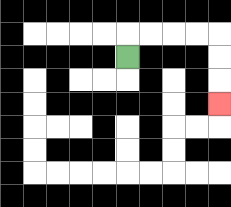{'start': '[5, 2]', 'end': '[9, 4]', 'path_directions': 'U,R,R,R,R,D,D,D', 'path_coordinates': '[[5, 2], [5, 1], [6, 1], [7, 1], [8, 1], [9, 1], [9, 2], [9, 3], [9, 4]]'}